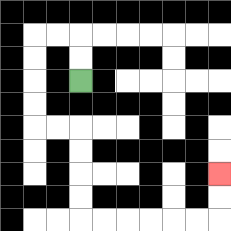{'start': '[3, 3]', 'end': '[9, 7]', 'path_directions': 'U,U,L,L,D,D,D,D,R,R,D,D,D,D,R,R,R,R,R,R,U,U', 'path_coordinates': '[[3, 3], [3, 2], [3, 1], [2, 1], [1, 1], [1, 2], [1, 3], [1, 4], [1, 5], [2, 5], [3, 5], [3, 6], [3, 7], [3, 8], [3, 9], [4, 9], [5, 9], [6, 9], [7, 9], [8, 9], [9, 9], [9, 8], [9, 7]]'}